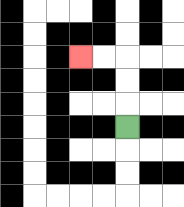{'start': '[5, 5]', 'end': '[3, 2]', 'path_directions': 'U,U,U,L,L', 'path_coordinates': '[[5, 5], [5, 4], [5, 3], [5, 2], [4, 2], [3, 2]]'}